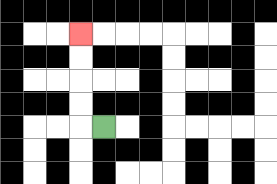{'start': '[4, 5]', 'end': '[3, 1]', 'path_directions': 'L,U,U,U,U', 'path_coordinates': '[[4, 5], [3, 5], [3, 4], [3, 3], [3, 2], [3, 1]]'}